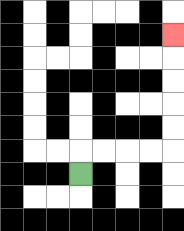{'start': '[3, 7]', 'end': '[7, 1]', 'path_directions': 'U,R,R,R,R,U,U,U,U,U', 'path_coordinates': '[[3, 7], [3, 6], [4, 6], [5, 6], [6, 6], [7, 6], [7, 5], [7, 4], [7, 3], [7, 2], [7, 1]]'}